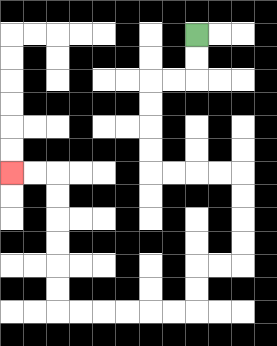{'start': '[8, 1]', 'end': '[0, 7]', 'path_directions': 'D,D,L,L,D,D,D,D,R,R,R,R,D,D,D,D,L,L,D,D,L,L,L,L,L,L,U,U,U,U,U,U,L,L', 'path_coordinates': '[[8, 1], [8, 2], [8, 3], [7, 3], [6, 3], [6, 4], [6, 5], [6, 6], [6, 7], [7, 7], [8, 7], [9, 7], [10, 7], [10, 8], [10, 9], [10, 10], [10, 11], [9, 11], [8, 11], [8, 12], [8, 13], [7, 13], [6, 13], [5, 13], [4, 13], [3, 13], [2, 13], [2, 12], [2, 11], [2, 10], [2, 9], [2, 8], [2, 7], [1, 7], [0, 7]]'}